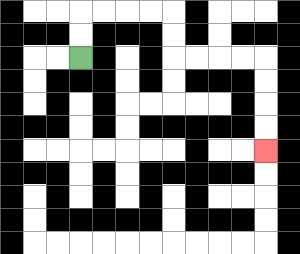{'start': '[3, 2]', 'end': '[11, 6]', 'path_directions': 'U,U,R,R,R,R,D,D,R,R,R,R,D,D,D,D', 'path_coordinates': '[[3, 2], [3, 1], [3, 0], [4, 0], [5, 0], [6, 0], [7, 0], [7, 1], [7, 2], [8, 2], [9, 2], [10, 2], [11, 2], [11, 3], [11, 4], [11, 5], [11, 6]]'}